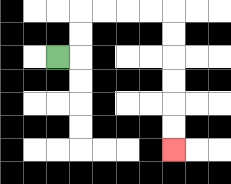{'start': '[2, 2]', 'end': '[7, 6]', 'path_directions': 'R,U,U,R,R,R,R,D,D,D,D,D,D', 'path_coordinates': '[[2, 2], [3, 2], [3, 1], [3, 0], [4, 0], [5, 0], [6, 0], [7, 0], [7, 1], [7, 2], [7, 3], [7, 4], [7, 5], [7, 6]]'}